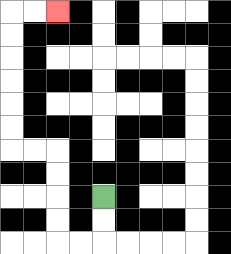{'start': '[4, 8]', 'end': '[2, 0]', 'path_directions': 'D,D,L,L,U,U,U,U,L,L,U,U,U,U,U,U,R,R', 'path_coordinates': '[[4, 8], [4, 9], [4, 10], [3, 10], [2, 10], [2, 9], [2, 8], [2, 7], [2, 6], [1, 6], [0, 6], [0, 5], [0, 4], [0, 3], [0, 2], [0, 1], [0, 0], [1, 0], [2, 0]]'}